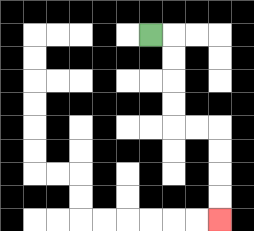{'start': '[6, 1]', 'end': '[9, 9]', 'path_directions': 'R,D,D,D,D,R,R,D,D,D,D', 'path_coordinates': '[[6, 1], [7, 1], [7, 2], [7, 3], [7, 4], [7, 5], [8, 5], [9, 5], [9, 6], [9, 7], [9, 8], [9, 9]]'}